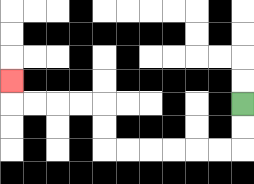{'start': '[10, 4]', 'end': '[0, 3]', 'path_directions': 'D,D,L,L,L,L,L,L,U,U,L,L,L,L,U', 'path_coordinates': '[[10, 4], [10, 5], [10, 6], [9, 6], [8, 6], [7, 6], [6, 6], [5, 6], [4, 6], [4, 5], [4, 4], [3, 4], [2, 4], [1, 4], [0, 4], [0, 3]]'}